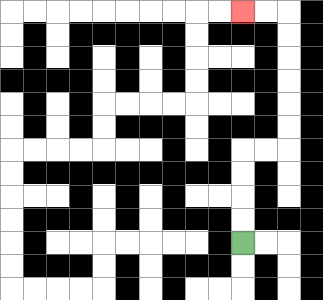{'start': '[10, 10]', 'end': '[10, 0]', 'path_directions': 'U,U,U,U,R,R,U,U,U,U,U,U,L,L', 'path_coordinates': '[[10, 10], [10, 9], [10, 8], [10, 7], [10, 6], [11, 6], [12, 6], [12, 5], [12, 4], [12, 3], [12, 2], [12, 1], [12, 0], [11, 0], [10, 0]]'}